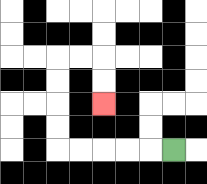{'start': '[7, 6]', 'end': '[4, 4]', 'path_directions': 'L,L,L,L,L,U,U,U,U,R,R,D,D', 'path_coordinates': '[[7, 6], [6, 6], [5, 6], [4, 6], [3, 6], [2, 6], [2, 5], [2, 4], [2, 3], [2, 2], [3, 2], [4, 2], [4, 3], [4, 4]]'}